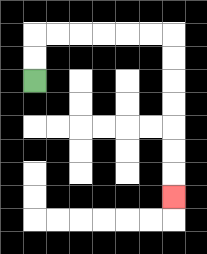{'start': '[1, 3]', 'end': '[7, 8]', 'path_directions': 'U,U,R,R,R,R,R,R,D,D,D,D,D,D,D', 'path_coordinates': '[[1, 3], [1, 2], [1, 1], [2, 1], [3, 1], [4, 1], [5, 1], [6, 1], [7, 1], [7, 2], [7, 3], [7, 4], [7, 5], [7, 6], [7, 7], [7, 8]]'}